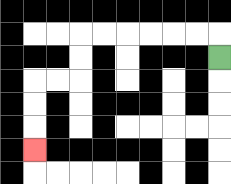{'start': '[9, 2]', 'end': '[1, 6]', 'path_directions': 'U,L,L,L,L,L,L,D,D,L,L,D,D,D', 'path_coordinates': '[[9, 2], [9, 1], [8, 1], [7, 1], [6, 1], [5, 1], [4, 1], [3, 1], [3, 2], [3, 3], [2, 3], [1, 3], [1, 4], [1, 5], [1, 6]]'}